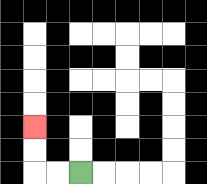{'start': '[3, 7]', 'end': '[1, 5]', 'path_directions': 'L,L,U,U', 'path_coordinates': '[[3, 7], [2, 7], [1, 7], [1, 6], [1, 5]]'}